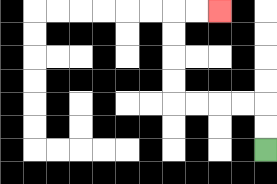{'start': '[11, 6]', 'end': '[9, 0]', 'path_directions': 'U,U,L,L,L,L,U,U,U,U,R,R', 'path_coordinates': '[[11, 6], [11, 5], [11, 4], [10, 4], [9, 4], [8, 4], [7, 4], [7, 3], [7, 2], [7, 1], [7, 0], [8, 0], [9, 0]]'}